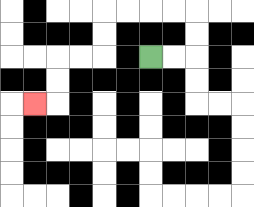{'start': '[6, 2]', 'end': '[1, 4]', 'path_directions': 'R,R,U,U,L,L,L,L,D,D,L,L,D,D,L', 'path_coordinates': '[[6, 2], [7, 2], [8, 2], [8, 1], [8, 0], [7, 0], [6, 0], [5, 0], [4, 0], [4, 1], [4, 2], [3, 2], [2, 2], [2, 3], [2, 4], [1, 4]]'}